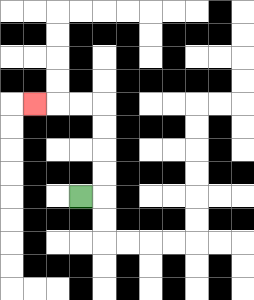{'start': '[3, 8]', 'end': '[1, 4]', 'path_directions': 'R,U,U,U,U,L,L,L', 'path_coordinates': '[[3, 8], [4, 8], [4, 7], [4, 6], [4, 5], [4, 4], [3, 4], [2, 4], [1, 4]]'}